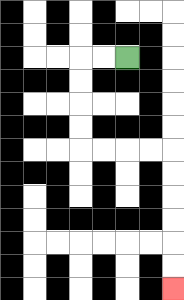{'start': '[5, 2]', 'end': '[7, 12]', 'path_directions': 'L,L,D,D,D,D,R,R,R,R,D,D,D,D,D,D', 'path_coordinates': '[[5, 2], [4, 2], [3, 2], [3, 3], [3, 4], [3, 5], [3, 6], [4, 6], [5, 6], [6, 6], [7, 6], [7, 7], [7, 8], [7, 9], [7, 10], [7, 11], [7, 12]]'}